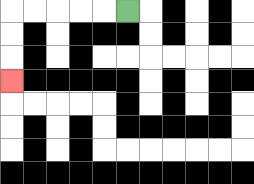{'start': '[5, 0]', 'end': '[0, 3]', 'path_directions': 'L,L,L,L,L,D,D,D', 'path_coordinates': '[[5, 0], [4, 0], [3, 0], [2, 0], [1, 0], [0, 0], [0, 1], [0, 2], [0, 3]]'}